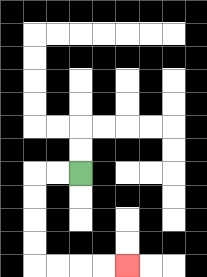{'start': '[3, 7]', 'end': '[5, 11]', 'path_directions': 'L,L,D,D,D,D,R,R,R,R', 'path_coordinates': '[[3, 7], [2, 7], [1, 7], [1, 8], [1, 9], [1, 10], [1, 11], [2, 11], [3, 11], [4, 11], [5, 11]]'}